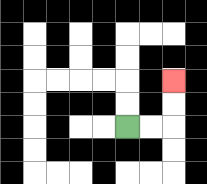{'start': '[5, 5]', 'end': '[7, 3]', 'path_directions': 'R,R,U,U', 'path_coordinates': '[[5, 5], [6, 5], [7, 5], [7, 4], [7, 3]]'}